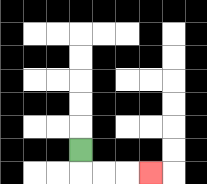{'start': '[3, 6]', 'end': '[6, 7]', 'path_directions': 'D,R,R,R', 'path_coordinates': '[[3, 6], [3, 7], [4, 7], [5, 7], [6, 7]]'}